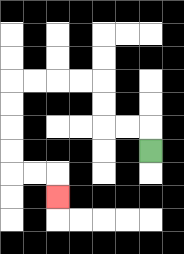{'start': '[6, 6]', 'end': '[2, 8]', 'path_directions': 'U,L,L,U,U,L,L,L,L,D,D,D,D,R,R,D', 'path_coordinates': '[[6, 6], [6, 5], [5, 5], [4, 5], [4, 4], [4, 3], [3, 3], [2, 3], [1, 3], [0, 3], [0, 4], [0, 5], [0, 6], [0, 7], [1, 7], [2, 7], [2, 8]]'}